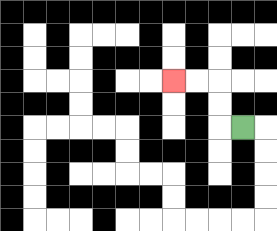{'start': '[10, 5]', 'end': '[7, 3]', 'path_directions': 'L,U,U,L,L', 'path_coordinates': '[[10, 5], [9, 5], [9, 4], [9, 3], [8, 3], [7, 3]]'}